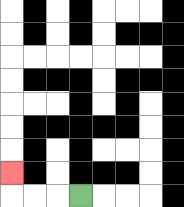{'start': '[3, 8]', 'end': '[0, 7]', 'path_directions': 'L,L,L,U', 'path_coordinates': '[[3, 8], [2, 8], [1, 8], [0, 8], [0, 7]]'}